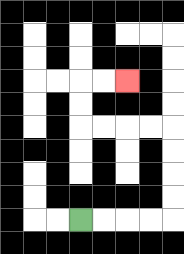{'start': '[3, 9]', 'end': '[5, 3]', 'path_directions': 'R,R,R,R,U,U,U,U,L,L,L,L,U,U,R,R', 'path_coordinates': '[[3, 9], [4, 9], [5, 9], [6, 9], [7, 9], [7, 8], [7, 7], [7, 6], [7, 5], [6, 5], [5, 5], [4, 5], [3, 5], [3, 4], [3, 3], [4, 3], [5, 3]]'}